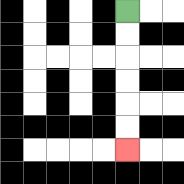{'start': '[5, 0]', 'end': '[5, 6]', 'path_directions': 'D,D,D,D,D,D', 'path_coordinates': '[[5, 0], [5, 1], [5, 2], [5, 3], [5, 4], [5, 5], [5, 6]]'}